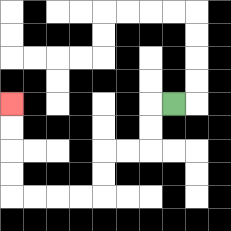{'start': '[7, 4]', 'end': '[0, 4]', 'path_directions': 'L,D,D,L,L,D,D,L,L,L,L,U,U,U,U', 'path_coordinates': '[[7, 4], [6, 4], [6, 5], [6, 6], [5, 6], [4, 6], [4, 7], [4, 8], [3, 8], [2, 8], [1, 8], [0, 8], [0, 7], [0, 6], [0, 5], [0, 4]]'}